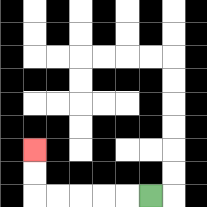{'start': '[6, 8]', 'end': '[1, 6]', 'path_directions': 'L,L,L,L,L,U,U', 'path_coordinates': '[[6, 8], [5, 8], [4, 8], [3, 8], [2, 8], [1, 8], [1, 7], [1, 6]]'}